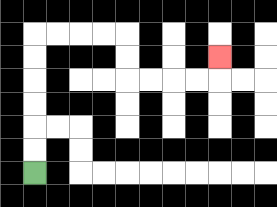{'start': '[1, 7]', 'end': '[9, 2]', 'path_directions': 'U,U,U,U,U,U,R,R,R,R,D,D,R,R,R,R,U', 'path_coordinates': '[[1, 7], [1, 6], [1, 5], [1, 4], [1, 3], [1, 2], [1, 1], [2, 1], [3, 1], [4, 1], [5, 1], [5, 2], [5, 3], [6, 3], [7, 3], [8, 3], [9, 3], [9, 2]]'}